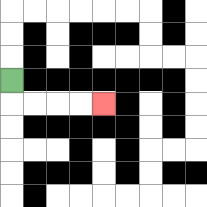{'start': '[0, 3]', 'end': '[4, 4]', 'path_directions': 'D,R,R,R,R', 'path_coordinates': '[[0, 3], [0, 4], [1, 4], [2, 4], [3, 4], [4, 4]]'}